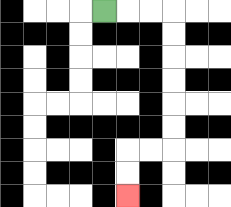{'start': '[4, 0]', 'end': '[5, 8]', 'path_directions': 'R,R,R,D,D,D,D,D,D,L,L,D,D', 'path_coordinates': '[[4, 0], [5, 0], [6, 0], [7, 0], [7, 1], [7, 2], [7, 3], [7, 4], [7, 5], [7, 6], [6, 6], [5, 6], [5, 7], [5, 8]]'}